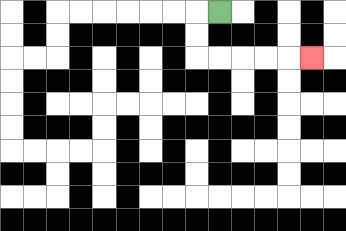{'start': '[9, 0]', 'end': '[13, 2]', 'path_directions': 'L,D,D,R,R,R,R,R', 'path_coordinates': '[[9, 0], [8, 0], [8, 1], [8, 2], [9, 2], [10, 2], [11, 2], [12, 2], [13, 2]]'}